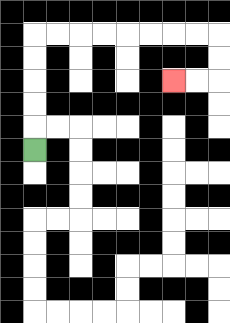{'start': '[1, 6]', 'end': '[7, 3]', 'path_directions': 'U,U,U,U,U,R,R,R,R,R,R,R,R,D,D,L,L', 'path_coordinates': '[[1, 6], [1, 5], [1, 4], [1, 3], [1, 2], [1, 1], [2, 1], [3, 1], [4, 1], [5, 1], [6, 1], [7, 1], [8, 1], [9, 1], [9, 2], [9, 3], [8, 3], [7, 3]]'}